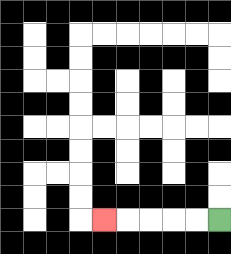{'start': '[9, 9]', 'end': '[4, 9]', 'path_directions': 'L,L,L,L,L', 'path_coordinates': '[[9, 9], [8, 9], [7, 9], [6, 9], [5, 9], [4, 9]]'}